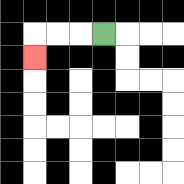{'start': '[4, 1]', 'end': '[1, 2]', 'path_directions': 'L,L,L,D', 'path_coordinates': '[[4, 1], [3, 1], [2, 1], [1, 1], [1, 2]]'}